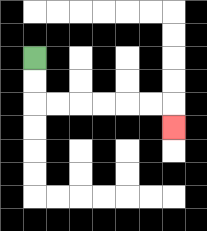{'start': '[1, 2]', 'end': '[7, 5]', 'path_directions': 'D,D,R,R,R,R,R,R,D', 'path_coordinates': '[[1, 2], [1, 3], [1, 4], [2, 4], [3, 4], [4, 4], [5, 4], [6, 4], [7, 4], [7, 5]]'}